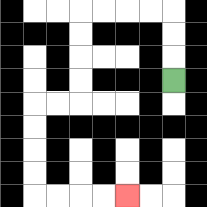{'start': '[7, 3]', 'end': '[5, 8]', 'path_directions': 'U,U,U,L,L,L,L,D,D,D,D,L,L,D,D,D,D,R,R,R,R', 'path_coordinates': '[[7, 3], [7, 2], [7, 1], [7, 0], [6, 0], [5, 0], [4, 0], [3, 0], [3, 1], [3, 2], [3, 3], [3, 4], [2, 4], [1, 4], [1, 5], [1, 6], [1, 7], [1, 8], [2, 8], [3, 8], [4, 8], [5, 8]]'}